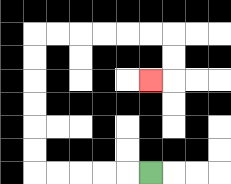{'start': '[6, 7]', 'end': '[6, 3]', 'path_directions': 'L,L,L,L,L,U,U,U,U,U,U,R,R,R,R,R,R,D,D,L', 'path_coordinates': '[[6, 7], [5, 7], [4, 7], [3, 7], [2, 7], [1, 7], [1, 6], [1, 5], [1, 4], [1, 3], [1, 2], [1, 1], [2, 1], [3, 1], [4, 1], [5, 1], [6, 1], [7, 1], [7, 2], [7, 3], [6, 3]]'}